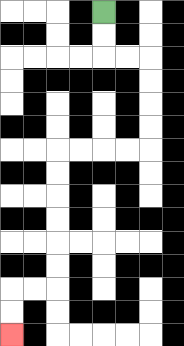{'start': '[4, 0]', 'end': '[0, 14]', 'path_directions': 'D,D,R,R,D,D,D,D,L,L,L,L,D,D,D,D,D,D,L,L,D,D', 'path_coordinates': '[[4, 0], [4, 1], [4, 2], [5, 2], [6, 2], [6, 3], [6, 4], [6, 5], [6, 6], [5, 6], [4, 6], [3, 6], [2, 6], [2, 7], [2, 8], [2, 9], [2, 10], [2, 11], [2, 12], [1, 12], [0, 12], [0, 13], [0, 14]]'}